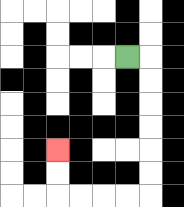{'start': '[5, 2]', 'end': '[2, 6]', 'path_directions': 'R,D,D,D,D,D,D,L,L,L,L,U,U', 'path_coordinates': '[[5, 2], [6, 2], [6, 3], [6, 4], [6, 5], [6, 6], [6, 7], [6, 8], [5, 8], [4, 8], [3, 8], [2, 8], [2, 7], [2, 6]]'}